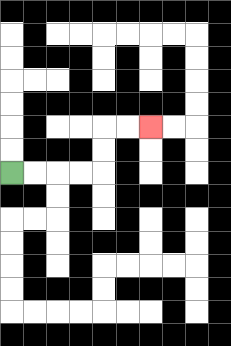{'start': '[0, 7]', 'end': '[6, 5]', 'path_directions': 'R,R,R,R,U,U,R,R', 'path_coordinates': '[[0, 7], [1, 7], [2, 7], [3, 7], [4, 7], [4, 6], [4, 5], [5, 5], [6, 5]]'}